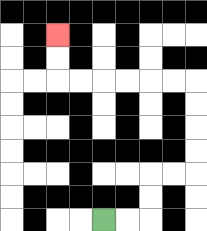{'start': '[4, 9]', 'end': '[2, 1]', 'path_directions': 'R,R,U,U,R,R,U,U,U,U,L,L,L,L,L,L,U,U', 'path_coordinates': '[[4, 9], [5, 9], [6, 9], [6, 8], [6, 7], [7, 7], [8, 7], [8, 6], [8, 5], [8, 4], [8, 3], [7, 3], [6, 3], [5, 3], [4, 3], [3, 3], [2, 3], [2, 2], [2, 1]]'}